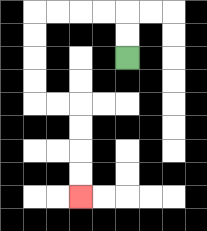{'start': '[5, 2]', 'end': '[3, 8]', 'path_directions': 'U,U,L,L,L,L,D,D,D,D,R,R,D,D,D,D', 'path_coordinates': '[[5, 2], [5, 1], [5, 0], [4, 0], [3, 0], [2, 0], [1, 0], [1, 1], [1, 2], [1, 3], [1, 4], [2, 4], [3, 4], [3, 5], [3, 6], [3, 7], [3, 8]]'}